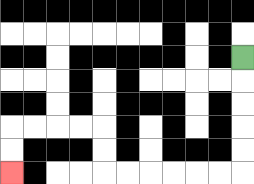{'start': '[10, 2]', 'end': '[0, 7]', 'path_directions': 'D,D,D,D,D,L,L,L,L,L,L,U,U,L,L,L,L,D,D', 'path_coordinates': '[[10, 2], [10, 3], [10, 4], [10, 5], [10, 6], [10, 7], [9, 7], [8, 7], [7, 7], [6, 7], [5, 7], [4, 7], [4, 6], [4, 5], [3, 5], [2, 5], [1, 5], [0, 5], [0, 6], [0, 7]]'}